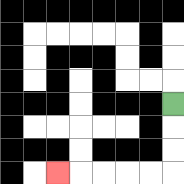{'start': '[7, 4]', 'end': '[2, 7]', 'path_directions': 'D,D,D,L,L,L,L,L', 'path_coordinates': '[[7, 4], [7, 5], [7, 6], [7, 7], [6, 7], [5, 7], [4, 7], [3, 7], [2, 7]]'}